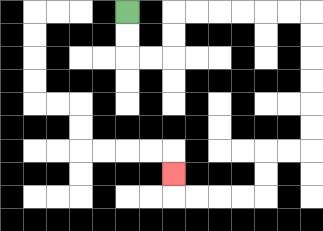{'start': '[5, 0]', 'end': '[7, 7]', 'path_directions': 'D,D,R,R,U,U,R,R,R,R,R,R,D,D,D,D,D,D,L,L,D,D,L,L,L,L,U', 'path_coordinates': '[[5, 0], [5, 1], [5, 2], [6, 2], [7, 2], [7, 1], [7, 0], [8, 0], [9, 0], [10, 0], [11, 0], [12, 0], [13, 0], [13, 1], [13, 2], [13, 3], [13, 4], [13, 5], [13, 6], [12, 6], [11, 6], [11, 7], [11, 8], [10, 8], [9, 8], [8, 8], [7, 8], [7, 7]]'}